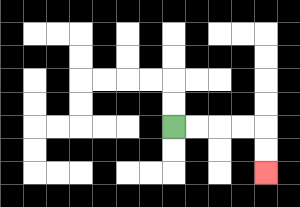{'start': '[7, 5]', 'end': '[11, 7]', 'path_directions': 'R,R,R,R,D,D', 'path_coordinates': '[[7, 5], [8, 5], [9, 5], [10, 5], [11, 5], [11, 6], [11, 7]]'}